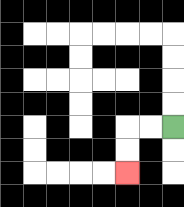{'start': '[7, 5]', 'end': '[5, 7]', 'path_directions': 'L,L,D,D', 'path_coordinates': '[[7, 5], [6, 5], [5, 5], [5, 6], [5, 7]]'}